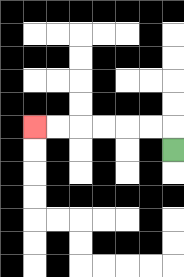{'start': '[7, 6]', 'end': '[1, 5]', 'path_directions': 'U,L,L,L,L,L,L', 'path_coordinates': '[[7, 6], [7, 5], [6, 5], [5, 5], [4, 5], [3, 5], [2, 5], [1, 5]]'}